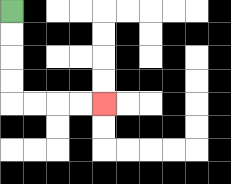{'start': '[0, 0]', 'end': '[4, 4]', 'path_directions': 'D,D,D,D,R,R,R,R', 'path_coordinates': '[[0, 0], [0, 1], [0, 2], [0, 3], [0, 4], [1, 4], [2, 4], [3, 4], [4, 4]]'}